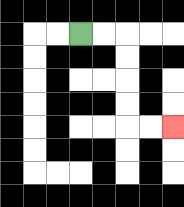{'start': '[3, 1]', 'end': '[7, 5]', 'path_directions': 'R,R,D,D,D,D,R,R', 'path_coordinates': '[[3, 1], [4, 1], [5, 1], [5, 2], [5, 3], [5, 4], [5, 5], [6, 5], [7, 5]]'}